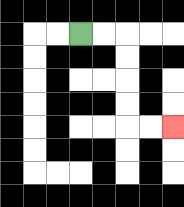{'start': '[3, 1]', 'end': '[7, 5]', 'path_directions': 'R,R,D,D,D,D,R,R', 'path_coordinates': '[[3, 1], [4, 1], [5, 1], [5, 2], [5, 3], [5, 4], [5, 5], [6, 5], [7, 5]]'}